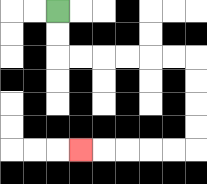{'start': '[2, 0]', 'end': '[3, 6]', 'path_directions': 'D,D,R,R,R,R,R,R,D,D,D,D,L,L,L,L,L', 'path_coordinates': '[[2, 0], [2, 1], [2, 2], [3, 2], [4, 2], [5, 2], [6, 2], [7, 2], [8, 2], [8, 3], [8, 4], [8, 5], [8, 6], [7, 6], [6, 6], [5, 6], [4, 6], [3, 6]]'}